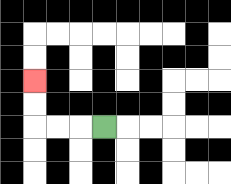{'start': '[4, 5]', 'end': '[1, 3]', 'path_directions': 'L,L,L,U,U', 'path_coordinates': '[[4, 5], [3, 5], [2, 5], [1, 5], [1, 4], [1, 3]]'}